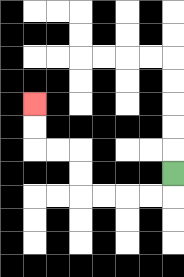{'start': '[7, 7]', 'end': '[1, 4]', 'path_directions': 'D,L,L,L,L,U,U,L,L,U,U', 'path_coordinates': '[[7, 7], [7, 8], [6, 8], [5, 8], [4, 8], [3, 8], [3, 7], [3, 6], [2, 6], [1, 6], [1, 5], [1, 4]]'}